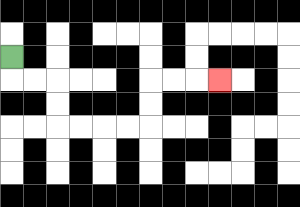{'start': '[0, 2]', 'end': '[9, 3]', 'path_directions': 'D,R,R,D,D,R,R,R,R,U,U,R,R,R', 'path_coordinates': '[[0, 2], [0, 3], [1, 3], [2, 3], [2, 4], [2, 5], [3, 5], [4, 5], [5, 5], [6, 5], [6, 4], [6, 3], [7, 3], [8, 3], [9, 3]]'}